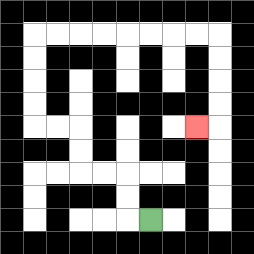{'start': '[6, 9]', 'end': '[8, 5]', 'path_directions': 'L,U,U,L,L,U,U,L,L,U,U,U,U,R,R,R,R,R,R,R,R,D,D,D,D,L', 'path_coordinates': '[[6, 9], [5, 9], [5, 8], [5, 7], [4, 7], [3, 7], [3, 6], [3, 5], [2, 5], [1, 5], [1, 4], [1, 3], [1, 2], [1, 1], [2, 1], [3, 1], [4, 1], [5, 1], [6, 1], [7, 1], [8, 1], [9, 1], [9, 2], [9, 3], [9, 4], [9, 5], [8, 5]]'}